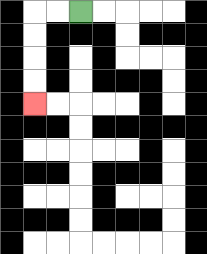{'start': '[3, 0]', 'end': '[1, 4]', 'path_directions': 'L,L,D,D,D,D', 'path_coordinates': '[[3, 0], [2, 0], [1, 0], [1, 1], [1, 2], [1, 3], [1, 4]]'}